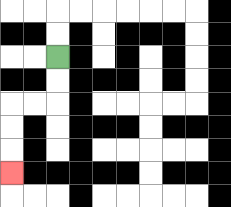{'start': '[2, 2]', 'end': '[0, 7]', 'path_directions': 'D,D,L,L,D,D,D', 'path_coordinates': '[[2, 2], [2, 3], [2, 4], [1, 4], [0, 4], [0, 5], [0, 6], [0, 7]]'}